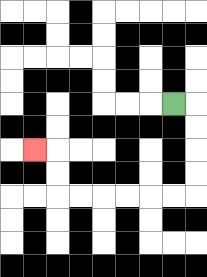{'start': '[7, 4]', 'end': '[1, 6]', 'path_directions': 'R,D,D,D,D,L,L,L,L,L,L,U,U,L', 'path_coordinates': '[[7, 4], [8, 4], [8, 5], [8, 6], [8, 7], [8, 8], [7, 8], [6, 8], [5, 8], [4, 8], [3, 8], [2, 8], [2, 7], [2, 6], [1, 6]]'}